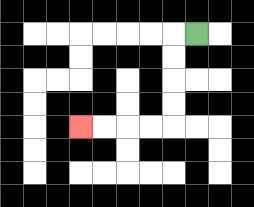{'start': '[8, 1]', 'end': '[3, 5]', 'path_directions': 'L,D,D,D,D,L,L,L,L', 'path_coordinates': '[[8, 1], [7, 1], [7, 2], [7, 3], [7, 4], [7, 5], [6, 5], [5, 5], [4, 5], [3, 5]]'}